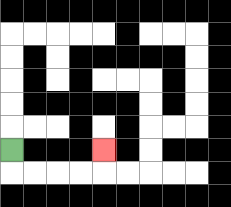{'start': '[0, 6]', 'end': '[4, 6]', 'path_directions': 'D,R,R,R,R,U', 'path_coordinates': '[[0, 6], [0, 7], [1, 7], [2, 7], [3, 7], [4, 7], [4, 6]]'}